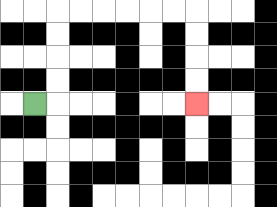{'start': '[1, 4]', 'end': '[8, 4]', 'path_directions': 'R,U,U,U,U,R,R,R,R,R,R,D,D,D,D', 'path_coordinates': '[[1, 4], [2, 4], [2, 3], [2, 2], [2, 1], [2, 0], [3, 0], [4, 0], [5, 0], [6, 0], [7, 0], [8, 0], [8, 1], [8, 2], [8, 3], [8, 4]]'}